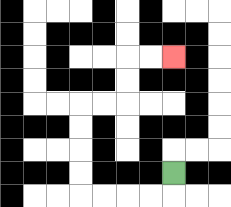{'start': '[7, 7]', 'end': '[7, 2]', 'path_directions': 'D,L,L,L,L,U,U,U,U,R,R,U,U,R,R', 'path_coordinates': '[[7, 7], [7, 8], [6, 8], [5, 8], [4, 8], [3, 8], [3, 7], [3, 6], [3, 5], [3, 4], [4, 4], [5, 4], [5, 3], [5, 2], [6, 2], [7, 2]]'}